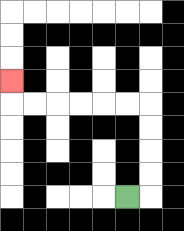{'start': '[5, 8]', 'end': '[0, 3]', 'path_directions': 'R,U,U,U,U,L,L,L,L,L,L,U', 'path_coordinates': '[[5, 8], [6, 8], [6, 7], [6, 6], [6, 5], [6, 4], [5, 4], [4, 4], [3, 4], [2, 4], [1, 4], [0, 4], [0, 3]]'}